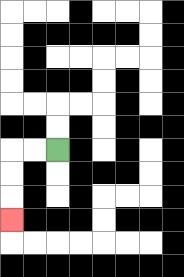{'start': '[2, 6]', 'end': '[0, 9]', 'path_directions': 'L,L,D,D,D', 'path_coordinates': '[[2, 6], [1, 6], [0, 6], [0, 7], [0, 8], [0, 9]]'}